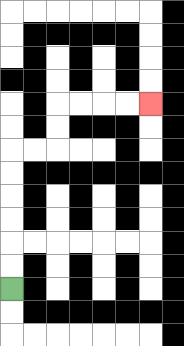{'start': '[0, 12]', 'end': '[6, 4]', 'path_directions': 'U,U,U,U,U,U,R,R,U,U,R,R,R,R', 'path_coordinates': '[[0, 12], [0, 11], [0, 10], [0, 9], [0, 8], [0, 7], [0, 6], [1, 6], [2, 6], [2, 5], [2, 4], [3, 4], [4, 4], [5, 4], [6, 4]]'}